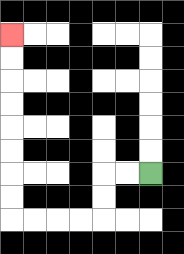{'start': '[6, 7]', 'end': '[0, 1]', 'path_directions': 'L,L,D,D,L,L,L,L,U,U,U,U,U,U,U,U', 'path_coordinates': '[[6, 7], [5, 7], [4, 7], [4, 8], [4, 9], [3, 9], [2, 9], [1, 9], [0, 9], [0, 8], [0, 7], [0, 6], [0, 5], [0, 4], [0, 3], [0, 2], [0, 1]]'}